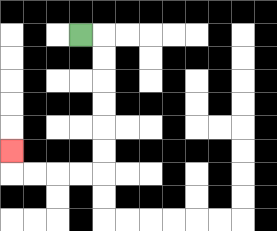{'start': '[3, 1]', 'end': '[0, 6]', 'path_directions': 'R,D,D,D,D,D,D,L,L,L,L,U', 'path_coordinates': '[[3, 1], [4, 1], [4, 2], [4, 3], [4, 4], [4, 5], [4, 6], [4, 7], [3, 7], [2, 7], [1, 7], [0, 7], [0, 6]]'}